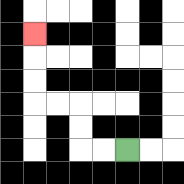{'start': '[5, 6]', 'end': '[1, 1]', 'path_directions': 'L,L,U,U,L,L,U,U,U', 'path_coordinates': '[[5, 6], [4, 6], [3, 6], [3, 5], [3, 4], [2, 4], [1, 4], [1, 3], [1, 2], [1, 1]]'}